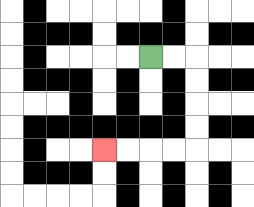{'start': '[6, 2]', 'end': '[4, 6]', 'path_directions': 'R,R,D,D,D,D,L,L,L,L', 'path_coordinates': '[[6, 2], [7, 2], [8, 2], [8, 3], [8, 4], [8, 5], [8, 6], [7, 6], [6, 6], [5, 6], [4, 6]]'}